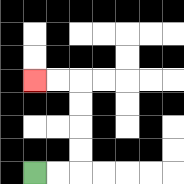{'start': '[1, 7]', 'end': '[1, 3]', 'path_directions': 'R,R,U,U,U,U,L,L', 'path_coordinates': '[[1, 7], [2, 7], [3, 7], [3, 6], [3, 5], [3, 4], [3, 3], [2, 3], [1, 3]]'}